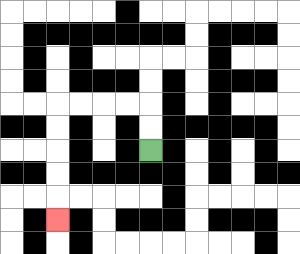{'start': '[6, 6]', 'end': '[2, 9]', 'path_directions': 'U,U,L,L,L,L,D,D,D,D,D', 'path_coordinates': '[[6, 6], [6, 5], [6, 4], [5, 4], [4, 4], [3, 4], [2, 4], [2, 5], [2, 6], [2, 7], [2, 8], [2, 9]]'}